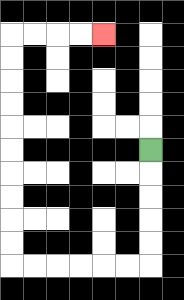{'start': '[6, 6]', 'end': '[4, 1]', 'path_directions': 'D,D,D,D,D,L,L,L,L,L,L,U,U,U,U,U,U,U,U,U,U,R,R,R,R', 'path_coordinates': '[[6, 6], [6, 7], [6, 8], [6, 9], [6, 10], [6, 11], [5, 11], [4, 11], [3, 11], [2, 11], [1, 11], [0, 11], [0, 10], [0, 9], [0, 8], [0, 7], [0, 6], [0, 5], [0, 4], [0, 3], [0, 2], [0, 1], [1, 1], [2, 1], [3, 1], [4, 1]]'}